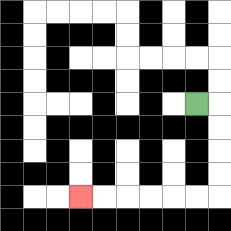{'start': '[8, 4]', 'end': '[3, 8]', 'path_directions': 'R,D,D,D,D,L,L,L,L,L,L', 'path_coordinates': '[[8, 4], [9, 4], [9, 5], [9, 6], [9, 7], [9, 8], [8, 8], [7, 8], [6, 8], [5, 8], [4, 8], [3, 8]]'}